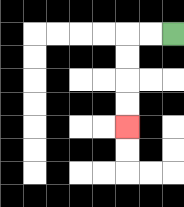{'start': '[7, 1]', 'end': '[5, 5]', 'path_directions': 'L,L,D,D,D,D', 'path_coordinates': '[[7, 1], [6, 1], [5, 1], [5, 2], [5, 3], [5, 4], [5, 5]]'}